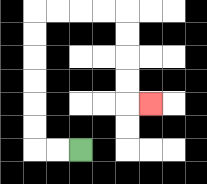{'start': '[3, 6]', 'end': '[6, 4]', 'path_directions': 'L,L,U,U,U,U,U,U,R,R,R,R,D,D,D,D,R', 'path_coordinates': '[[3, 6], [2, 6], [1, 6], [1, 5], [1, 4], [1, 3], [1, 2], [1, 1], [1, 0], [2, 0], [3, 0], [4, 0], [5, 0], [5, 1], [5, 2], [5, 3], [5, 4], [6, 4]]'}